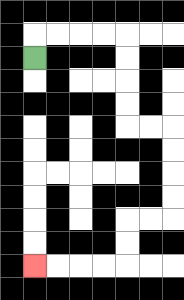{'start': '[1, 2]', 'end': '[1, 11]', 'path_directions': 'U,R,R,R,R,D,D,D,D,R,R,D,D,D,D,L,L,D,D,L,L,L,L', 'path_coordinates': '[[1, 2], [1, 1], [2, 1], [3, 1], [4, 1], [5, 1], [5, 2], [5, 3], [5, 4], [5, 5], [6, 5], [7, 5], [7, 6], [7, 7], [7, 8], [7, 9], [6, 9], [5, 9], [5, 10], [5, 11], [4, 11], [3, 11], [2, 11], [1, 11]]'}